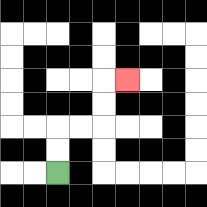{'start': '[2, 7]', 'end': '[5, 3]', 'path_directions': 'U,U,R,R,U,U,R', 'path_coordinates': '[[2, 7], [2, 6], [2, 5], [3, 5], [4, 5], [4, 4], [4, 3], [5, 3]]'}